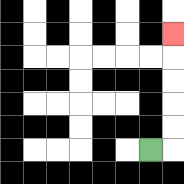{'start': '[6, 6]', 'end': '[7, 1]', 'path_directions': 'R,U,U,U,U,U', 'path_coordinates': '[[6, 6], [7, 6], [7, 5], [7, 4], [7, 3], [7, 2], [7, 1]]'}